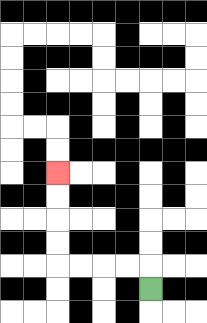{'start': '[6, 12]', 'end': '[2, 7]', 'path_directions': 'U,L,L,L,L,U,U,U,U', 'path_coordinates': '[[6, 12], [6, 11], [5, 11], [4, 11], [3, 11], [2, 11], [2, 10], [2, 9], [2, 8], [2, 7]]'}